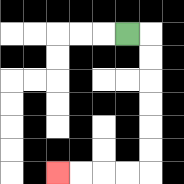{'start': '[5, 1]', 'end': '[2, 7]', 'path_directions': 'R,D,D,D,D,D,D,L,L,L,L', 'path_coordinates': '[[5, 1], [6, 1], [6, 2], [6, 3], [6, 4], [6, 5], [6, 6], [6, 7], [5, 7], [4, 7], [3, 7], [2, 7]]'}